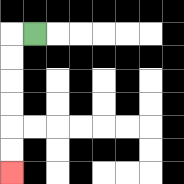{'start': '[1, 1]', 'end': '[0, 7]', 'path_directions': 'L,D,D,D,D,D,D', 'path_coordinates': '[[1, 1], [0, 1], [0, 2], [0, 3], [0, 4], [0, 5], [0, 6], [0, 7]]'}